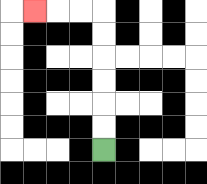{'start': '[4, 6]', 'end': '[1, 0]', 'path_directions': 'U,U,U,U,U,U,L,L,L', 'path_coordinates': '[[4, 6], [4, 5], [4, 4], [4, 3], [4, 2], [4, 1], [4, 0], [3, 0], [2, 0], [1, 0]]'}